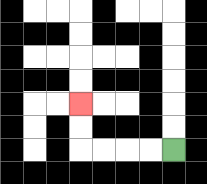{'start': '[7, 6]', 'end': '[3, 4]', 'path_directions': 'L,L,L,L,U,U', 'path_coordinates': '[[7, 6], [6, 6], [5, 6], [4, 6], [3, 6], [3, 5], [3, 4]]'}